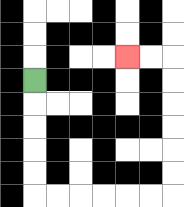{'start': '[1, 3]', 'end': '[5, 2]', 'path_directions': 'D,D,D,D,D,R,R,R,R,R,R,U,U,U,U,U,U,L,L', 'path_coordinates': '[[1, 3], [1, 4], [1, 5], [1, 6], [1, 7], [1, 8], [2, 8], [3, 8], [4, 8], [5, 8], [6, 8], [7, 8], [7, 7], [7, 6], [7, 5], [7, 4], [7, 3], [7, 2], [6, 2], [5, 2]]'}